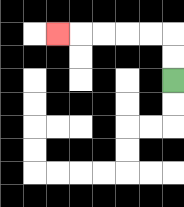{'start': '[7, 3]', 'end': '[2, 1]', 'path_directions': 'U,U,L,L,L,L,L', 'path_coordinates': '[[7, 3], [7, 2], [7, 1], [6, 1], [5, 1], [4, 1], [3, 1], [2, 1]]'}